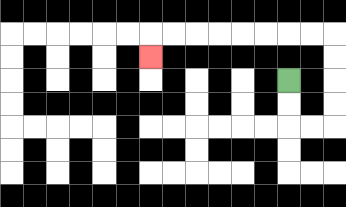{'start': '[12, 3]', 'end': '[6, 2]', 'path_directions': 'D,D,R,R,U,U,U,U,L,L,L,L,L,L,L,L,D', 'path_coordinates': '[[12, 3], [12, 4], [12, 5], [13, 5], [14, 5], [14, 4], [14, 3], [14, 2], [14, 1], [13, 1], [12, 1], [11, 1], [10, 1], [9, 1], [8, 1], [7, 1], [6, 1], [6, 2]]'}